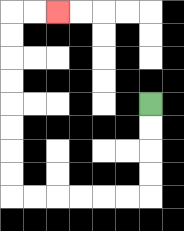{'start': '[6, 4]', 'end': '[2, 0]', 'path_directions': 'D,D,D,D,L,L,L,L,L,L,U,U,U,U,U,U,U,U,R,R', 'path_coordinates': '[[6, 4], [6, 5], [6, 6], [6, 7], [6, 8], [5, 8], [4, 8], [3, 8], [2, 8], [1, 8], [0, 8], [0, 7], [0, 6], [0, 5], [0, 4], [0, 3], [0, 2], [0, 1], [0, 0], [1, 0], [2, 0]]'}